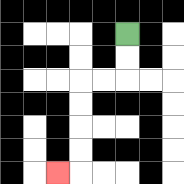{'start': '[5, 1]', 'end': '[2, 7]', 'path_directions': 'D,D,L,L,D,D,D,D,L', 'path_coordinates': '[[5, 1], [5, 2], [5, 3], [4, 3], [3, 3], [3, 4], [3, 5], [3, 6], [3, 7], [2, 7]]'}